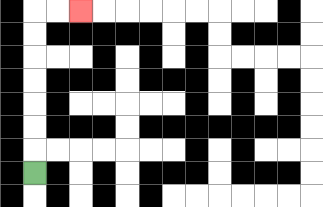{'start': '[1, 7]', 'end': '[3, 0]', 'path_directions': 'U,U,U,U,U,U,U,R,R', 'path_coordinates': '[[1, 7], [1, 6], [1, 5], [1, 4], [1, 3], [1, 2], [1, 1], [1, 0], [2, 0], [3, 0]]'}